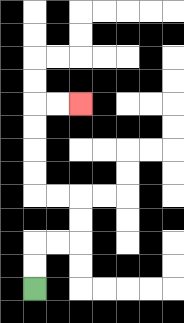{'start': '[1, 12]', 'end': '[3, 4]', 'path_directions': 'U,U,R,R,U,U,L,L,U,U,U,U,R,R', 'path_coordinates': '[[1, 12], [1, 11], [1, 10], [2, 10], [3, 10], [3, 9], [3, 8], [2, 8], [1, 8], [1, 7], [1, 6], [1, 5], [1, 4], [2, 4], [3, 4]]'}